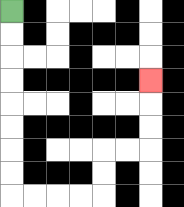{'start': '[0, 0]', 'end': '[6, 3]', 'path_directions': 'D,D,D,D,D,D,D,D,R,R,R,R,U,U,R,R,U,U,U', 'path_coordinates': '[[0, 0], [0, 1], [0, 2], [0, 3], [0, 4], [0, 5], [0, 6], [0, 7], [0, 8], [1, 8], [2, 8], [3, 8], [4, 8], [4, 7], [4, 6], [5, 6], [6, 6], [6, 5], [6, 4], [6, 3]]'}